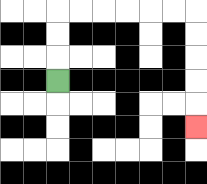{'start': '[2, 3]', 'end': '[8, 5]', 'path_directions': 'U,U,U,R,R,R,R,R,R,D,D,D,D,D', 'path_coordinates': '[[2, 3], [2, 2], [2, 1], [2, 0], [3, 0], [4, 0], [5, 0], [6, 0], [7, 0], [8, 0], [8, 1], [8, 2], [8, 3], [8, 4], [8, 5]]'}